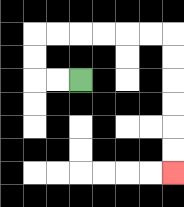{'start': '[3, 3]', 'end': '[7, 7]', 'path_directions': 'L,L,U,U,R,R,R,R,R,R,D,D,D,D,D,D', 'path_coordinates': '[[3, 3], [2, 3], [1, 3], [1, 2], [1, 1], [2, 1], [3, 1], [4, 1], [5, 1], [6, 1], [7, 1], [7, 2], [7, 3], [7, 4], [7, 5], [7, 6], [7, 7]]'}